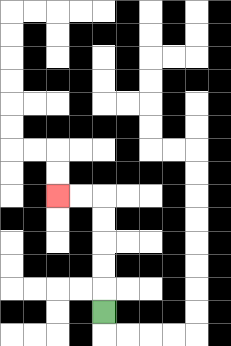{'start': '[4, 13]', 'end': '[2, 8]', 'path_directions': 'U,U,U,U,U,L,L', 'path_coordinates': '[[4, 13], [4, 12], [4, 11], [4, 10], [4, 9], [4, 8], [3, 8], [2, 8]]'}